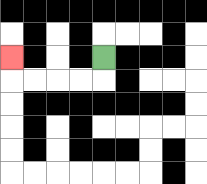{'start': '[4, 2]', 'end': '[0, 2]', 'path_directions': 'D,L,L,L,L,U', 'path_coordinates': '[[4, 2], [4, 3], [3, 3], [2, 3], [1, 3], [0, 3], [0, 2]]'}